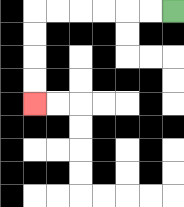{'start': '[7, 0]', 'end': '[1, 4]', 'path_directions': 'L,L,L,L,L,L,D,D,D,D', 'path_coordinates': '[[7, 0], [6, 0], [5, 0], [4, 0], [3, 0], [2, 0], [1, 0], [1, 1], [1, 2], [1, 3], [1, 4]]'}